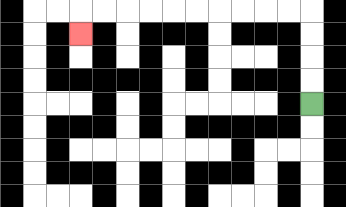{'start': '[13, 4]', 'end': '[3, 1]', 'path_directions': 'U,U,U,U,L,L,L,L,L,L,L,L,L,L,D', 'path_coordinates': '[[13, 4], [13, 3], [13, 2], [13, 1], [13, 0], [12, 0], [11, 0], [10, 0], [9, 0], [8, 0], [7, 0], [6, 0], [5, 0], [4, 0], [3, 0], [3, 1]]'}